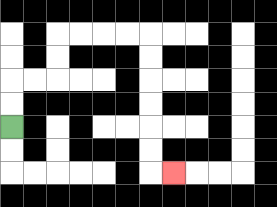{'start': '[0, 5]', 'end': '[7, 7]', 'path_directions': 'U,U,R,R,U,U,R,R,R,R,D,D,D,D,D,D,R', 'path_coordinates': '[[0, 5], [0, 4], [0, 3], [1, 3], [2, 3], [2, 2], [2, 1], [3, 1], [4, 1], [5, 1], [6, 1], [6, 2], [6, 3], [6, 4], [6, 5], [6, 6], [6, 7], [7, 7]]'}